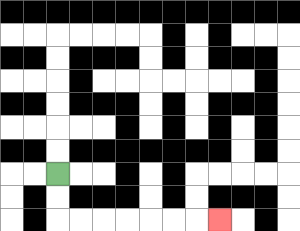{'start': '[2, 7]', 'end': '[9, 9]', 'path_directions': 'D,D,R,R,R,R,R,R,R', 'path_coordinates': '[[2, 7], [2, 8], [2, 9], [3, 9], [4, 9], [5, 9], [6, 9], [7, 9], [8, 9], [9, 9]]'}